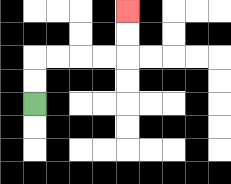{'start': '[1, 4]', 'end': '[5, 0]', 'path_directions': 'U,U,R,R,R,R,U,U', 'path_coordinates': '[[1, 4], [1, 3], [1, 2], [2, 2], [3, 2], [4, 2], [5, 2], [5, 1], [5, 0]]'}